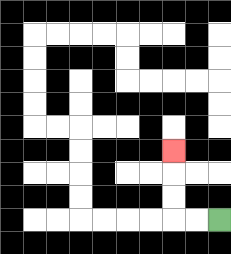{'start': '[9, 9]', 'end': '[7, 6]', 'path_directions': 'L,L,U,U,U', 'path_coordinates': '[[9, 9], [8, 9], [7, 9], [7, 8], [7, 7], [7, 6]]'}